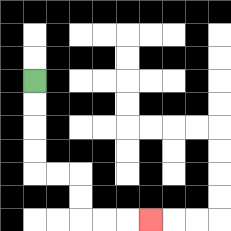{'start': '[1, 3]', 'end': '[6, 9]', 'path_directions': 'D,D,D,D,R,R,D,D,R,R,R', 'path_coordinates': '[[1, 3], [1, 4], [1, 5], [1, 6], [1, 7], [2, 7], [3, 7], [3, 8], [3, 9], [4, 9], [5, 9], [6, 9]]'}